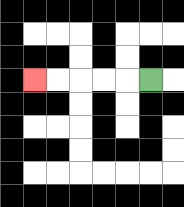{'start': '[6, 3]', 'end': '[1, 3]', 'path_directions': 'L,L,L,L,L', 'path_coordinates': '[[6, 3], [5, 3], [4, 3], [3, 3], [2, 3], [1, 3]]'}